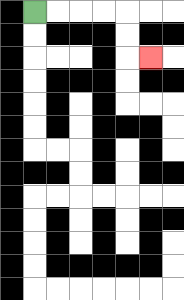{'start': '[1, 0]', 'end': '[6, 2]', 'path_directions': 'R,R,R,R,D,D,R', 'path_coordinates': '[[1, 0], [2, 0], [3, 0], [4, 0], [5, 0], [5, 1], [5, 2], [6, 2]]'}